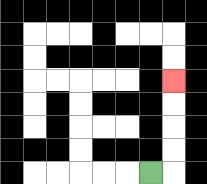{'start': '[6, 7]', 'end': '[7, 3]', 'path_directions': 'R,U,U,U,U', 'path_coordinates': '[[6, 7], [7, 7], [7, 6], [7, 5], [7, 4], [7, 3]]'}